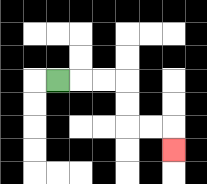{'start': '[2, 3]', 'end': '[7, 6]', 'path_directions': 'R,R,R,D,D,R,R,D', 'path_coordinates': '[[2, 3], [3, 3], [4, 3], [5, 3], [5, 4], [5, 5], [6, 5], [7, 5], [7, 6]]'}